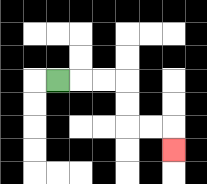{'start': '[2, 3]', 'end': '[7, 6]', 'path_directions': 'R,R,R,D,D,R,R,D', 'path_coordinates': '[[2, 3], [3, 3], [4, 3], [5, 3], [5, 4], [5, 5], [6, 5], [7, 5], [7, 6]]'}